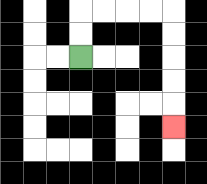{'start': '[3, 2]', 'end': '[7, 5]', 'path_directions': 'U,U,R,R,R,R,D,D,D,D,D', 'path_coordinates': '[[3, 2], [3, 1], [3, 0], [4, 0], [5, 0], [6, 0], [7, 0], [7, 1], [7, 2], [7, 3], [7, 4], [7, 5]]'}